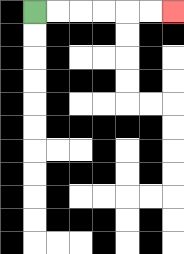{'start': '[1, 0]', 'end': '[7, 0]', 'path_directions': 'R,R,R,R,R,R', 'path_coordinates': '[[1, 0], [2, 0], [3, 0], [4, 0], [5, 0], [6, 0], [7, 0]]'}